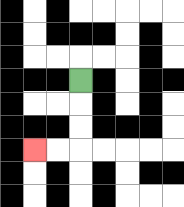{'start': '[3, 3]', 'end': '[1, 6]', 'path_directions': 'D,D,D,L,L', 'path_coordinates': '[[3, 3], [3, 4], [3, 5], [3, 6], [2, 6], [1, 6]]'}